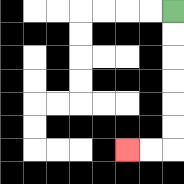{'start': '[7, 0]', 'end': '[5, 6]', 'path_directions': 'D,D,D,D,D,D,L,L', 'path_coordinates': '[[7, 0], [7, 1], [7, 2], [7, 3], [7, 4], [7, 5], [7, 6], [6, 6], [5, 6]]'}